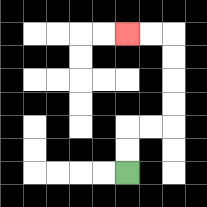{'start': '[5, 7]', 'end': '[5, 1]', 'path_directions': 'U,U,R,R,U,U,U,U,L,L', 'path_coordinates': '[[5, 7], [5, 6], [5, 5], [6, 5], [7, 5], [7, 4], [7, 3], [7, 2], [7, 1], [6, 1], [5, 1]]'}